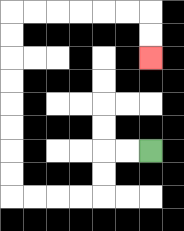{'start': '[6, 6]', 'end': '[6, 2]', 'path_directions': 'L,L,D,D,L,L,L,L,U,U,U,U,U,U,U,U,R,R,R,R,R,R,D,D', 'path_coordinates': '[[6, 6], [5, 6], [4, 6], [4, 7], [4, 8], [3, 8], [2, 8], [1, 8], [0, 8], [0, 7], [0, 6], [0, 5], [0, 4], [0, 3], [0, 2], [0, 1], [0, 0], [1, 0], [2, 0], [3, 0], [4, 0], [5, 0], [6, 0], [6, 1], [6, 2]]'}